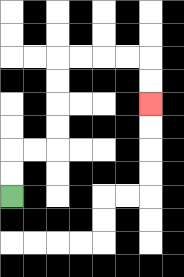{'start': '[0, 8]', 'end': '[6, 4]', 'path_directions': 'U,U,R,R,U,U,U,U,R,R,R,R,D,D', 'path_coordinates': '[[0, 8], [0, 7], [0, 6], [1, 6], [2, 6], [2, 5], [2, 4], [2, 3], [2, 2], [3, 2], [4, 2], [5, 2], [6, 2], [6, 3], [6, 4]]'}